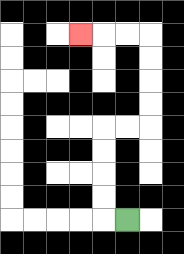{'start': '[5, 9]', 'end': '[3, 1]', 'path_directions': 'L,U,U,U,U,R,R,U,U,U,U,L,L,L', 'path_coordinates': '[[5, 9], [4, 9], [4, 8], [4, 7], [4, 6], [4, 5], [5, 5], [6, 5], [6, 4], [6, 3], [6, 2], [6, 1], [5, 1], [4, 1], [3, 1]]'}